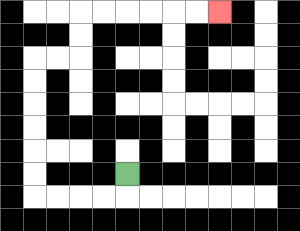{'start': '[5, 7]', 'end': '[9, 0]', 'path_directions': 'D,L,L,L,L,U,U,U,U,U,U,R,R,U,U,R,R,R,R,R,R', 'path_coordinates': '[[5, 7], [5, 8], [4, 8], [3, 8], [2, 8], [1, 8], [1, 7], [1, 6], [1, 5], [1, 4], [1, 3], [1, 2], [2, 2], [3, 2], [3, 1], [3, 0], [4, 0], [5, 0], [6, 0], [7, 0], [8, 0], [9, 0]]'}